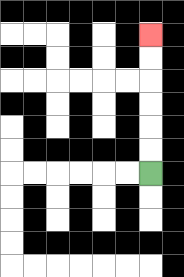{'start': '[6, 7]', 'end': '[6, 1]', 'path_directions': 'U,U,U,U,U,U', 'path_coordinates': '[[6, 7], [6, 6], [6, 5], [6, 4], [6, 3], [6, 2], [6, 1]]'}